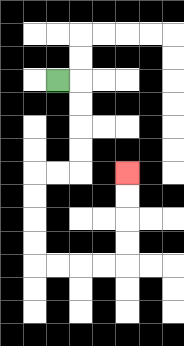{'start': '[2, 3]', 'end': '[5, 7]', 'path_directions': 'R,D,D,D,D,L,L,D,D,D,D,R,R,R,R,U,U,U,U', 'path_coordinates': '[[2, 3], [3, 3], [3, 4], [3, 5], [3, 6], [3, 7], [2, 7], [1, 7], [1, 8], [1, 9], [1, 10], [1, 11], [2, 11], [3, 11], [4, 11], [5, 11], [5, 10], [5, 9], [5, 8], [5, 7]]'}